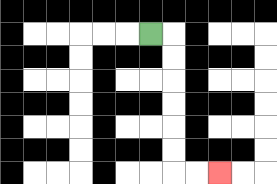{'start': '[6, 1]', 'end': '[9, 7]', 'path_directions': 'R,D,D,D,D,D,D,R,R', 'path_coordinates': '[[6, 1], [7, 1], [7, 2], [7, 3], [7, 4], [7, 5], [7, 6], [7, 7], [8, 7], [9, 7]]'}